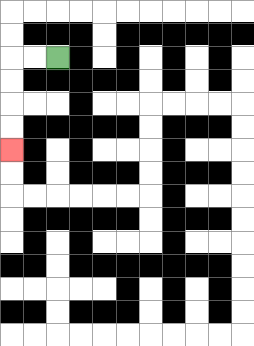{'start': '[2, 2]', 'end': '[0, 6]', 'path_directions': 'L,L,D,D,D,D', 'path_coordinates': '[[2, 2], [1, 2], [0, 2], [0, 3], [0, 4], [0, 5], [0, 6]]'}